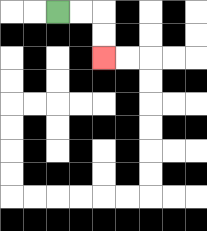{'start': '[2, 0]', 'end': '[4, 2]', 'path_directions': 'R,R,D,D', 'path_coordinates': '[[2, 0], [3, 0], [4, 0], [4, 1], [4, 2]]'}